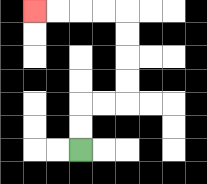{'start': '[3, 6]', 'end': '[1, 0]', 'path_directions': 'U,U,R,R,U,U,U,U,L,L,L,L', 'path_coordinates': '[[3, 6], [3, 5], [3, 4], [4, 4], [5, 4], [5, 3], [5, 2], [5, 1], [5, 0], [4, 0], [3, 0], [2, 0], [1, 0]]'}